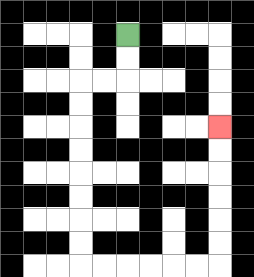{'start': '[5, 1]', 'end': '[9, 5]', 'path_directions': 'D,D,L,L,D,D,D,D,D,D,D,D,R,R,R,R,R,R,U,U,U,U,U,U', 'path_coordinates': '[[5, 1], [5, 2], [5, 3], [4, 3], [3, 3], [3, 4], [3, 5], [3, 6], [3, 7], [3, 8], [3, 9], [3, 10], [3, 11], [4, 11], [5, 11], [6, 11], [7, 11], [8, 11], [9, 11], [9, 10], [9, 9], [9, 8], [9, 7], [9, 6], [9, 5]]'}